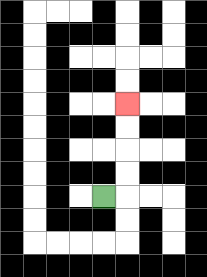{'start': '[4, 8]', 'end': '[5, 4]', 'path_directions': 'R,U,U,U,U', 'path_coordinates': '[[4, 8], [5, 8], [5, 7], [5, 6], [5, 5], [5, 4]]'}